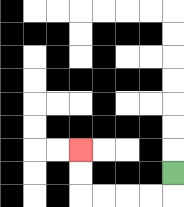{'start': '[7, 7]', 'end': '[3, 6]', 'path_directions': 'D,L,L,L,L,U,U', 'path_coordinates': '[[7, 7], [7, 8], [6, 8], [5, 8], [4, 8], [3, 8], [3, 7], [3, 6]]'}